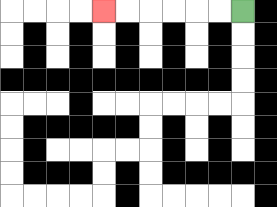{'start': '[10, 0]', 'end': '[4, 0]', 'path_directions': 'L,L,L,L,L,L', 'path_coordinates': '[[10, 0], [9, 0], [8, 0], [7, 0], [6, 0], [5, 0], [4, 0]]'}